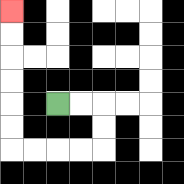{'start': '[2, 4]', 'end': '[0, 0]', 'path_directions': 'R,R,D,D,L,L,L,L,U,U,U,U,U,U', 'path_coordinates': '[[2, 4], [3, 4], [4, 4], [4, 5], [4, 6], [3, 6], [2, 6], [1, 6], [0, 6], [0, 5], [0, 4], [0, 3], [0, 2], [0, 1], [0, 0]]'}